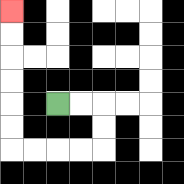{'start': '[2, 4]', 'end': '[0, 0]', 'path_directions': 'R,R,D,D,L,L,L,L,U,U,U,U,U,U', 'path_coordinates': '[[2, 4], [3, 4], [4, 4], [4, 5], [4, 6], [3, 6], [2, 6], [1, 6], [0, 6], [0, 5], [0, 4], [0, 3], [0, 2], [0, 1], [0, 0]]'}